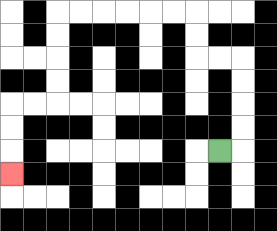{'start': '[9, 6]', 'end': '[0, 7]', 'path_directions': 'R,U,U,U,U,L,L,U,U,L,L,L,L,L,L,D,D,D,D,L,L,D,D,D', 'path_coordinates': '[[9, 6], [10, 6], [10, 5], [10, 4], [10, 3], [10, 2], [9, 2], [8, 2], [8, 1], [8, 0], [7, 0], [6, 0], [5, 0], [4, 0], [3, 0], [2, 0], [2, 1], [2, 2], [2, 3], [2, 4], [1, 4], [0, 4], [0, 5], [0, 6], [0, 7]]'}